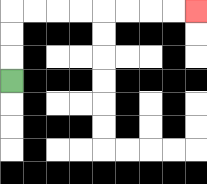{'start': '[0, 3]', 'end': '[8, 0]', 'path_directions': 'U,U,U,R,R,R,R,R,R,R,R', 'path_coordinates': '[[0, 3], [0, 2], [0, 1], [0, 0], [1, 0], [2, 0], [3, 0], [4, 0], [5, 0], [6, 0], [7, 0], [8, 0]]'}